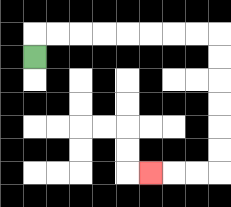{'start': '[1, 2]', 'end': '[6, 7]', 'path_directions': 'U,R,R,R,R,R,R,R,R,D,D,D,D,D,D,L,L,L', 'path_coordinates': '[[1, 2], [1, 1], [2, 1], [3, 1], [4, 1], [5, 1], [6, 1], [7, 1], [8, 1], [9, 1], [9, 2], [9, 3], [9, 4], [9, 5], [9, 6], [9, 7], [8, 7], [7, 7], [6, 7]]'}